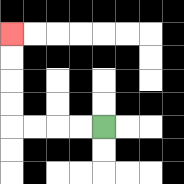{'start': '[4, 5]', 'end': '[0, 1]', 'path_directions': 'L,L,L,L,U,U,U,U', 'path_coordinates': '[[4, 5], [3, 5], [2, 5], [1, 5], [0, 5], [0, 4], [0, 3], [0, 2], [0, 1]]'}